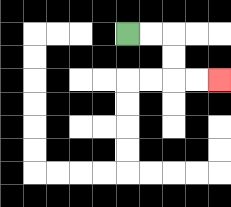{'start': '[5, 1]', 'end': '[9, 3]', 'path_directions': 'R,R,D,D,R,R', 'path_coordinates': '[[5, 1], [6, 1], [7, 1], [7, 2], [7, 3], [8, 3], [9, 3]]'}